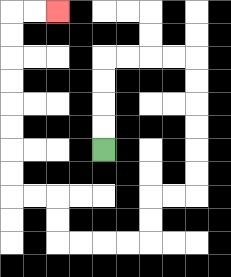{'start': '[4, 6]', 'end': '[2, 0]', 'path_directions': 'U,U,U,U,R,R,R,R,D,D,D,D,D,D,L,L,D,D,L,L,L,L,U,U,L,L,U,U,U,U,U,U,U,U,R,R', 'path_coordinates': '[[4, 6], [4, 5], [4, 4], [4, 3], [4, 2], [5, 2], [6, 2], [7, 2], [8, 2], [8, 3], [8, 4], [8, 5], [8, 6], [8, 7], [8, 8], [7, 8], [6, 8], [6, 9], [6, 10], [5, 10], [4, 10], [3, 10], [2, 10], [2, 9], [2, 8], [1, 8], [0, 8], [0, 7], [0, 6], [0, 5], [0, 4], [0, 3], [0, 2], [0, 1], [0, 0], [1, 0], [2, 0]]'}